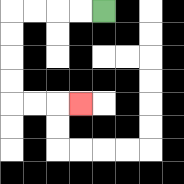{'start': '[4, 0]', 'end': '[3, 4]', 'path_directions': 'L,L,L,L,D,D,D,D,R,R,R', 'path_coordinates': '[[4, 0], [3, 0], [2, 0], [1, 0], [0, 0], [0, 1], [0, 2], [0, 3], [0, 4], [1, 4], [2, 4], [3, 4]]'}